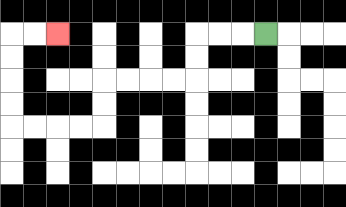{'start': '[11, 1]', 'end': '[2, 1]', 'path_directions': 'L,L,L,D,D,L,L,L,L,D,D,L,L,L,L,U,U,U,U,R,R', 'path_coordinates': '[[11, 1], [10, 1], [9, 1], [8, 1], [8, 2], [8, 3], [7, 3], [6, 3], [5, 3], [4, 3], [4, 4], [4, 5], [3, 5], [2, 5], [1, 5], [0, 5], [0, 4], [0, 3], [0, 2], [0, 1], [1, 1], [2, 1]]'}